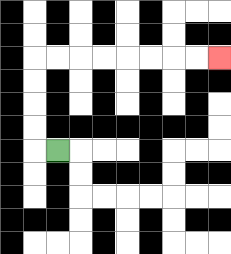{'start': '[2, 6]', 'end': '[9, 2]', 'path_directions': 'L,U,U,U,U,R,R,R,R,R,R,R,R', 'path_coordinates': '[[2, 6], [1, 6], [1, 5], [1, 4], [1, 3], [1, 2], [2, 2], [3, 2], [4, 2], [5, 2], [6, 2], [7, 2], [8, 2], [9, 2]]'}